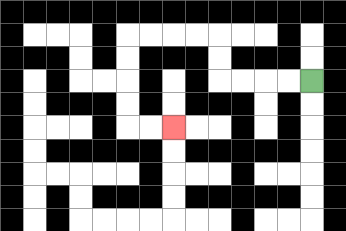{'start': '[13, 3]', 'end': '[7, 5]', 'path_directions': 'L,L,L,L,U,U,L,L,L,L,D,D,D,D,R,R', 'path_coordinates': '[[13, 3], [12, 3], [11, 3], [10, 3], [9, 3], [9, 2], [9, 1], [8, 1], [7, 1], [6, 1], [5, 1], [5, 2], [5, 3], [5, 4], [5, 5], [6, 5], [7, 5]]'}